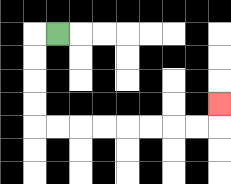{'start': '[2, 1]', 'end': '[9, 4]', 'path_directions': 'L,D,D,D,D,R,R,R,R,R,R,R,R,U', 'path_coordinates': '[[2, 1], [1, 1], [1, 2], [1, 3], [1, 4], [1, 5], [2, 5], [3, 5], [4, 5], [5, 5], [6, 5], [7, 5], [8, 5], [9, 5], [9, 4]]'}